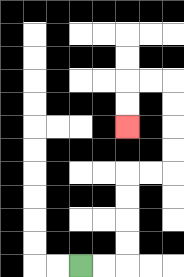{'start': '[3, 11]', 'end': '[5, 5]', 'path_directions': 'R,R,U,U,U,U,R,R,U,U,U,U,L,L,D,D', 'path_coordinates': '[[3, 11], [4, 11], [5, 11], [5, 10], [5, 9], [5, 8], [5, 7], [6, 7], [7, 7], [7, 6], [7, 5], [7, 4], [7, 3], [6, 3], [5, 3], [5, 4], [5, 5]]'}